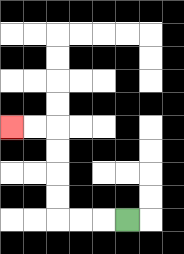{'start': '[5, 9]', 'end': '[0, 5]', 'path_directions': 'L,L,L,U,U,U,U,L,L', 'path_coordinates': '[[5, 9], [4, 9], [3, 9], [2, 9], [2, 8], [2, 7], [2, 6], [2, 5], [1, 5], [0, 5]]'}